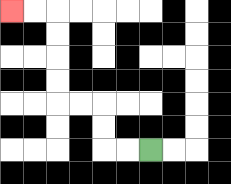{'start': '[6, 6]', 'end': '[0, 0]', 'path_directions': 'L,L,U,U,L,L,U,U,U,U,L,L', 'path_coordinates': '[[6, 6], [5, 6], [4, 6], [4, 5], [4, 4], [3, 4], [2, 4], [2, 3], [2, 2], [2, 1], [2, 0], [1, 0], [0, 0]]'}